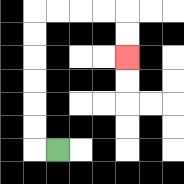{'start': '[2, 6]', 'end': '[5, 2]', 'path_directions': 'L,U,U,U,U,U,U,R,R,R,R,D,D', 'path_coordinates': '[[2, 6], [1, 6], [1, 5], [1, 4], [1, 3], [1, 2], [1, 1], [1, 0], [2, 0], [3, 0], [4, 0], [5, 0], [5, 1], [5, 2]]'}